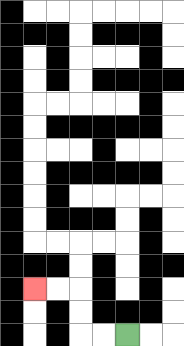{'start': '[5, 14]', 'end': '[1, 12]', 'path_directions': 'L,L,U,U,L,L', 'path_coordinates': '[[5, 14], [4, 14], [3, 14], [3, 13], [3, 12], [2, 12], [1, 12]]'}